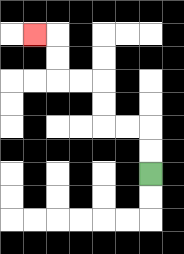{'start': '[6, 7]', 'end': '[1, 1]', 'path_directions': 'U,U,L,L,U,U,L,L,U,U,L', 'path_coordinates': '[[6, 7], [6, 6], [6, 5], [5, 5], [4, 5], [4, 4], [4, 3], [3, 3], [2, 3], [2, 2], [2, 1], [1, 1]]'}